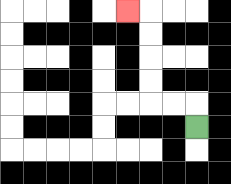{'start': '[8, 5]', 'end': '[5, 0]', 'path_directions': 'U,L,L,U,U,U,U,L', 'path_coordinates': '[[8, 5], [8, 4], [7, 4], [6, 4], [6, 3], [6, 2], [6, 1], [6, 0], [5, 0]]'}